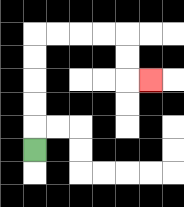{'start': '[1, 6]', 'end': '[6, 3]', 'path_directions': 'U,U,U,U,U,R,R,R,R,D,D,R', 'path_coordinates': '[[1, 6], [1, 5], [1, 4], [1, 3], [1, 2], [1, 1], [2, 1], [3, 1], [4, 1], [5, 1], [5, 2], [5, 3], [6, 3]]'}